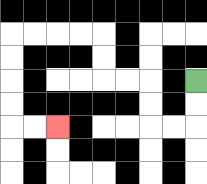{'start': '[8, 3]', 'end': '[2, 5]', 'path_directions': 'D,D,L,L,U,U,L,L,U,U,L,L,L,L,D,D,D,D,R,R', 'path_coordinates': '[[8, 3], [8, 4], [8, 5], [7, 5], [6, 5], [6, 4], [6, 3], [5, 3], [4, 3], [4, 2], [4, 1], [3, 1], [2, 1], [1, 1], [0, 1], [0, 2], [0, 3], [0, 4], [0, 5], [1, 5], [2, 5]]'}